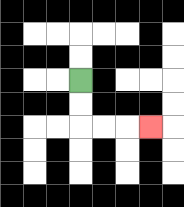{'start': '[3, 3]', 'end': '[6, 5]', 'path_directions': 'D,D,R,R,R', 'path_coordinates': '[[3, 3], [3, 4], [3, 5], [4, 5], [5, 5], [6, 5]]'}